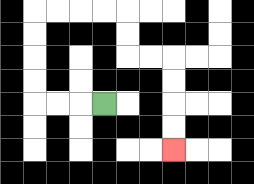{'start': '[4, 4]', 'end': '[7, 6]', 'path_directions': 'L,L,L,U,U,U,U,R,R,R,R,D,D,R,R,D,D,D,D', 'path_coordinates': '[[4, 4], [3, 4], [2, 4], [1, 4], [1, 3], [1, 2], [1, 1], [1, 0], [2, 0], [3, 0], [4, 0], [5, 0], [5, 1], [5, 2], [6, 2], [7, 2], [7, 3], [7, 4], [7, 5], [7, 6]]'}